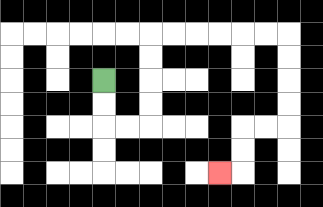{'start': '[4, 3]', 'end': '[9, 7]', 'path_directions': 'D,D,R,R,U,U,U,U,R,R,R,R,R,R,D,D,D,D,L,L,D,D,L', 'path_coordinates': '[[4, 3], [4, 4], [4, 5], [5, 5], [6, 5], [6, 4], [6, 3], [6, 2], [6, 1], [7, 1], [8, 1], [9, 1], [10, 1], [11, 1], [12, 1], [12, 2], [12, 3], [12, 4], [12, 5], [11, 5], [10, 5], [10, 6], [10, 7], [9, 7]]'}